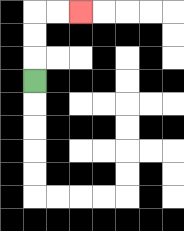{'start': '[1, 3]', 'end': '[3, 0]', 'path_directions': 'U,U,U,R,R', 'path_coordinates': '[[1, 3], [1, 2], [1, 1], [1, 0], [2, 0], [3, 0]]'}